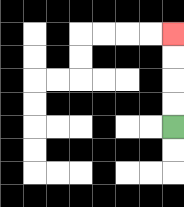{'start': '[7, 5]', 'end': '[7, 1]', 'path_directions': 'U,U,U,U', 'path_coordinates': '[[7, 5], [7, 4], [7, 3], [7, 2], [7, 1]]'}